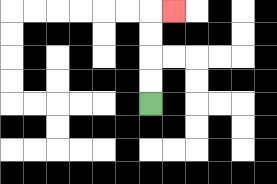{'start': '[6, 4]', 'end': '[7, 0]', 'path_directions': 'U,U,U,U,R', 'path_coordinates': '[[6, 4], [6, 3], [6, 2], [6, 1], [6, 0], [7, 0]]'}